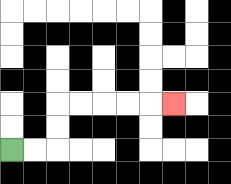{'start': '[0, 6]', 'end': '[7, 4]', 'path_directions': 'R,R,U,U,R,R,R,R,R', 'path_coordinates': '[[0, 6], [1, 6], [2, 6], [2, 5], [2, 4], [3, 4], [4, 4], [5, 4], [6, 4], [7, 4]]'}